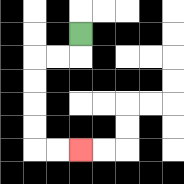{'start': '[3, 1]', 'end': '[3, 6]', 'path_directions': 'D,L,L,D,D,D,D,R,R', 'path_coordinates': '[[3, 1], [3, 2], [2, 2], [1, 2], [1, 3], [1, 4], [1, 5], [1, 6], [2, 6], [3, 6]]'}